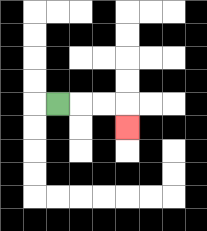{'start': '[2, 4]', 'end': '[5, 5]', 'path_directions': 'R,R,R,D', 'path_coordinates': '[[2, 4], [3, 4], [4, 4], [5, 4], [5, 5]]'}